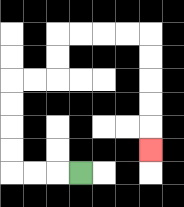{'start': '[3, 7]', 'end': '[6, 6]', 'path_directions': 'L,L,L,U,U,U,U,R,R,U,U,R,R,R,R,D,D,D,D,D', 'path_coordinates': '[[3, 7], [2, 7], [1, 7], [0, 7], [0, 6], [0, 5], [0, 4], [0, 3], [1, 3], [2, 3], [2, 2], [2, 1], [3, 1], [4, 1], [5, 1], [6, 1], [6, 2], [6, 3], [6, 4], [6, 5], [6, 6]]'}